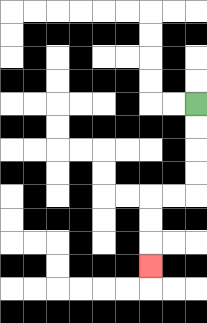{'start': '[8, 4]', 'end': '[6, 11]', 'path_directions': 'D,D,D,D,L,L,D,D,D', 'path_coordinates': '[[8, 4], [8, 5], [8, 6], [8, 7], [8, 8], [7, 8], [6, 8], [6, 9], [6, 10], [6, 11]]'}